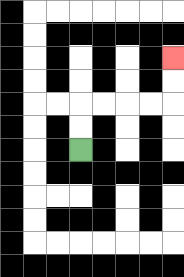{'start': '[3, 6]', 'end': '[7, 2]', 'path_directions': 'U,U,R,R,R,R,U,U', 'path_coordinates': '[[3, 6], [3, 5], [3, 4], [4, 4], [5, 4], [6, 4], [7, 4], [7, 3], [7, 2]]'}